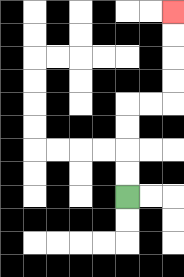{'start': '[5, 8]', 'end': '[7, 0]', 'path_directions': 'U,U,U,U,R,R,U,U,U,U', 'path_coordinates': '[[5, 8], [5, 7], [5, 6], [5, 5], [5, 4], [6, 4], [7, 4], [7, 3], [7, 2], [7, 1], [7, 0]]'}